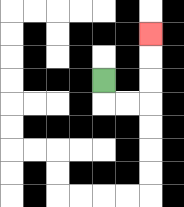{'start': '[4, 3]', 'end': '[6, 1]', 'path_directions': 'D,R,R,U,U,U', 'path_coordinates': '[[4, 3], [4, 4], [5, 4], [6, 4], [6, 3], [6, 2], [6, 1]]'}